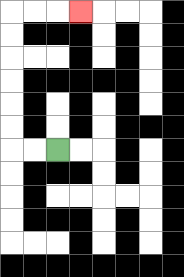{'start': '[2, 6]', 'end': '[3, 0]', 'path_directions': 'L,L,U,U,U,U,U,U,R,R,R', 'path_coordinates': '[[2, 6], [1, 6], [0, 6], [0, 5], [0, 4], [0, 3], [0, 2], [0, 1], [0, 0], [1, 0], [2, 0], [3, 0]]'}